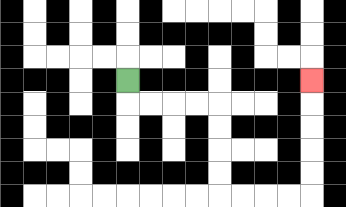{'start': '[5, 3]', 'end': '[13, 3]', 'path_directions': 'D,R,R,R,R,D,D,D,D,R,R,R,R,U,U,U,U,U', 'path_coordinates': '[[5, 3], [5, 4], [6, 4], [7, 4], [8, 4], [9, 4], [9, 5], [9, 6], [9, 7], [9, 8], [10, 8], [11, 8], [12, 8], [13, 8], [13, 7], [13, 6], [13, 5], [13, 4], [13, 3]]'}